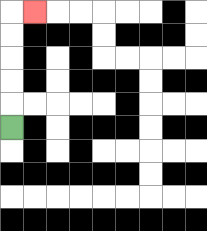{'start': '[0, 5]', 'end': '[1, 0]', 'path_directions': 'U,U,U,U,U,R', 'path_coordinates': '[[0, 5], [0, 4], [0, 3], [0, 2], [0, 1], [0, 0], [1, 0]]'}